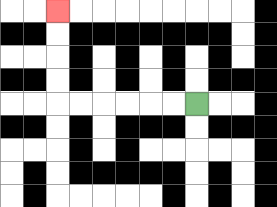{'start': '[8, 4]', 'end': '[2, 0]', 'path_directions': 'L,L,L,L,L,L,U,U,U,U', 'path_coordinates': '[[8, 4], [7, 4], [6, 4], [5, 4], [4, 4], [3, 4], [2, 4], [2, 3], [2, 2], [2, 1], [2, 0]]'}